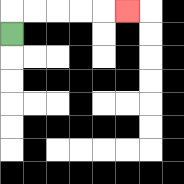{'start': '[0, 1]', 'end': '[5, 0]', 'path_directions': 'U,R,R,R,R,R', 'path_coordinates': '[[0, 1], [0, 0], [1, 0], [2, 0], [3, 0], [4, 0], [5, 0]]'}